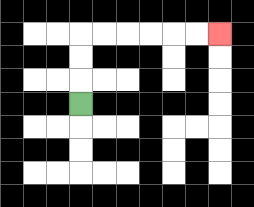{'start': '[3, 4]', 'end': '[9, 1]', 'path_directions': 'U,U,U,R,R,R,R,R,R', 'path_coordinates': '[[3, 4], [3, 3], [3, 2], [3, 1], [4, 1], [5, 1], [6, 1], [7, 1], [8, 1], [9, 1]]'}